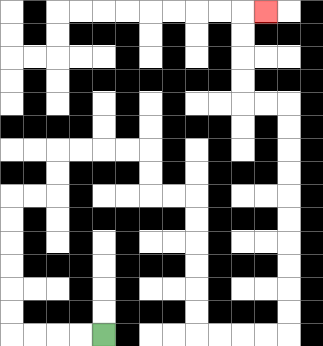{'start': '[4, 14]', 'end': '[11, 0]', 'path_directions': 'L,L,L,L,U,U,U,U,U,U,R,R,U,U,R,R,R,R,D,D,R,R,D,D,D,D,D,D,R,R,R,R,U,U,U,U,U,U,U,U,U,U,L,L,U,U,U,U,R', 'path_coordinates': '[[4, 14], [3, 14], [2, 14], [1, 14], [0, 14], [0, 13], [0, 12], [0, 11], [0, 10], [0, 9], [0, 8], [1, 8], [2, 8], [2, 7], [2, 6], [3, 6], [4, 6], [5, 6], [6, 6], [6, 7], [6, 8], [7, 8], [8, 8], [8, 9], [8, 10], [8, 11], [8, 12], [8, 13], [8, 14], [9, 14], [10, 14], [11, 14], [12, 14], [12, 13], [12, 12], [12, 11], [12, 10], [12, 9], [12, 8], [12, 7], [12, 6], [12, 5], [12, 4], [11, 4], [10, 4], [10, 3], [10, 2], [10, 1], [10, 0], [11, 0]]'}